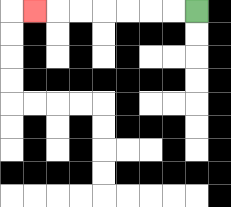{'start': '[8, 0]', 'end': '[1, 0]', 'path_directions': 'L,L,L,L,L,L,L', 'path_coordinates': '[[8, 0], [7, 0], [6, 0], [5, 0], [4, 0], [3, 0], [2, 0], [1, 0]]'}